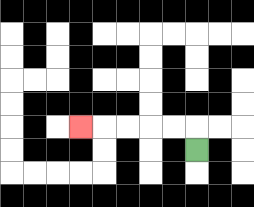{'start': '[8, 6]', 'end': '[3, 5]', 'path_directions': 'U,L,L,L,L,L', 'path_coordinates': '[[8, 6], [8, 5], [7, 5], [6, 5], [5, 5], [4, 5], [3, 5]]'}